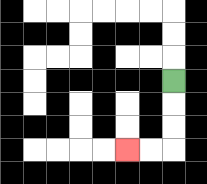{'start': '[7, 3]', 'end': '[5, 6]', 'path_directions': 'D,D,D,L,L', 'path_coordinates': '[[7, 3], [7, 4], [7, 5], [7, 6], [6, 6], [5, 6]]'}